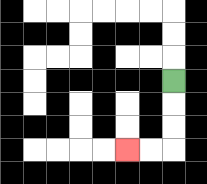{'start': '[7, 3]', 'end': '[5, 6]', 'path_directions': 'D,D,D,L,L', 'path_coordinates': '[[7, 3], [7, 4], [7, 5], [7, 6], [6, 6], [5, 6]]'}